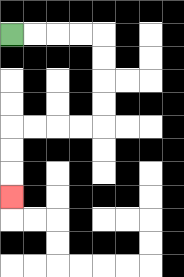{'start': '[0, 1]', 'end': '[0, 8]', 'path_directions': 'R,R,R,R,D,D,D,D,L,L,L,L,D,D,D', 'path_coordinates': '[[0, 1], [1, 1], [2, 1], [3, 1], [4, 1], [4, 2], [4, 3], [4, 4], [4, 5], [3, 5], [2, 5], [1, 5], [0, 5], [0, 6], [0, 7], [0, 8]]'}